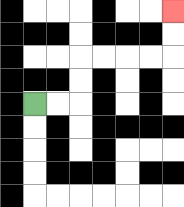{'start': '[1, 4]', 'end': '[7, 0]', 'path_directions': 'R,R,U,U,R,R,R,R,U,U', 'path_coordinates': '[[1, 4], [2, 4], [3, 4], [3, 3], [3, 2], [4, 2], [5, 2], [6, 2], [7, 2], [7, 1], [7, 0]]'}